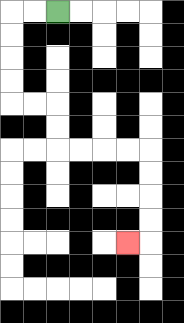{'start': '[2, 0]', 'end': '[5, 10]', 'path_directions': 'L,L,D,D,D,D,R,R,D,D,R,R,R,R,D,D,D,D,L', 'path_coordinates': '[[2, 0], [1, 0], [0, 0], [0, 1], [0, 2], [0, 3], [0, 4], [1, 4], [2, 4], [2, 5], [2, 6], [3, 6], [4, 6], [5, 6], [6, 6], [6, 7], [6, 8], [6, 9], [6, 10], [5, 10]]'}